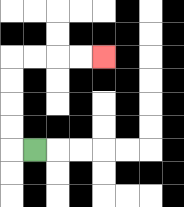{'start': '[1, 6]', 'end': '[4, 2]', 'path_directions': 'L,U,U,U,U,R,R,R,R', 'path_coordinates': '[[1, 6], [0, 6], [0, 5], [0, 4], [0, 3], [0, 2], [1, 2], [2, 2], [3, 2], [4, 2]]'}